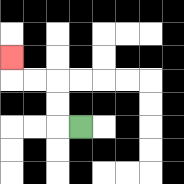{'start': '[3, 5]', 'end': '[0, 2]', 'path_directions': 'L,U,U,L,L,U', 'path_coordinates': '[[3, 5], [2, 5], [2, 4], [2, 3], [1, 3], [0, 3], [0, 2]]'}